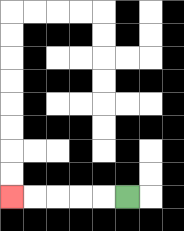{'start': '[5, 8]', 'end': '[0, 8]', 'path_directions': 'L,L,L,L,L', 'path_coordinates': '[[5, 8], [4, 8], [3, 8], [2, 8], [1, 8], [0, 8]]'}